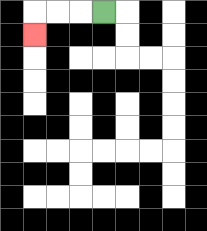{'start': '[4, 0]', 'end': '[1, 1]', 'path_directions': 'L,L,L,D', 'path_coordinates': '[[4, 0], [3, 0], [2, 0], [1, 0], [1, 1]]'}